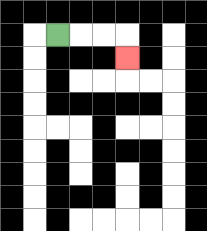{'start': '[2, 1]', 'end': '[5, 2]', 'path_directions': 'R,R,R,D', 'path_coordinates': '[[2, 1], [3, 1], [4, 1], [5, 1], [5, 2]]'}